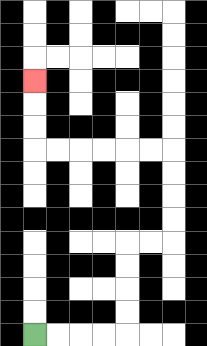{'start': '[1, 14]', 'end': '[1, 3]', 'path_directions': 'R,R,R,R,U,U,U,U,R,R,U,U,U,U,L,L,L,L,L,L,U,U,U', 'path_coordinates': '[[1, 14], [2, 14], [3, 14], [4, 14], [5, 14], [5, 13], [5, 12], [5, 11], [5, 10], [6, 10], [7, 10], [7, 9], [7, 8], [7, 7], [7, 6], [6, 6], [5, 6], [4, 6], [3, 6], [2, 6], [1, 6], [1, 5], [1, 4], [1, 3]]'}